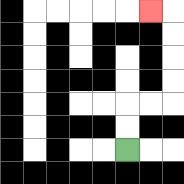{'start': '[5, 6]', 'end': '[6, 0]', 'path_directions': 'U,U,R,R,U,U,U,U,L', 'path_coordinates': '[[5, 6], [5, 5], [5, 4], [6, 4], [7, 4], [7, 3], [7, 2], [7, 1], [7, 0], [6, 0]]'}